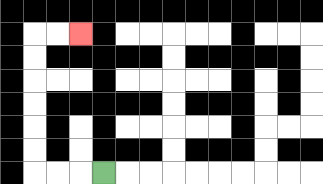{'start': '[4, 7]', 'end': '[3, 1]', 'path_directions': 'L,L,L,U,U,U,U,U,U,R,R', 'path_coordinates': '[[4, 7], [3, 7], [2, 7], [1, 7], [1, 6], [1, 5], [1, 4], [1, 3], [1, 2], [1, 1], [2, 1], [3, 1]]'}